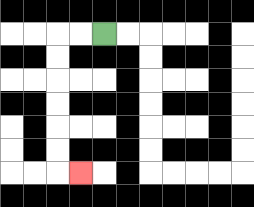{'start': '[4, 1]', 'end': '[3, 7]', 'path_directions': 'L,L,D,D,D,D,D,D,R', 'path_coordinates': '[[4, 1], [3, 1], [2, 1], [2, 2], [2, 3], [2, 4], [2, 5], [2, 6], [2, 7], [3, 7]]'}